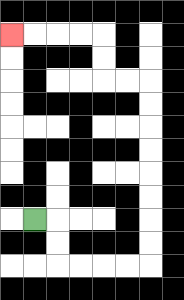{'start': '[1, 9]', 'end': '[0, 1]', 'path_directions': 'R,D,D,R,R,R,R,U,U,U,U,U,U,U,U,L,L,U,U,L,L,L,L', 'path_coordinates': '[[1, 9], [2, 9], [2, 10], [2, 11], [3, 11], [4, 11], [5, 11], [6, 11], [6, 10], [6, 9], [6, 8], [6, 7], [6, 6], [6, 5], [6, 4], [6, 3], [5, 3], [4, 3], [4, 2], [4, 1], [3, 1], [2, 1], [1, 1], [0, 1]]'}